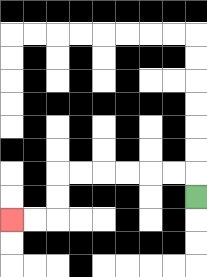{'start': '[8, 8]', 'end': '[0, 9]', 'path_directions': 'U,L,L,L,L,L,L,D,D,L,L', 'path_coordinates': '[[8, 8], [8, 7], [7, 7], [6, 7], [5, 7], [4, 7], [3, 7], [2, 7], [2, 8], [2, 9], [1, 9], [0, 9]]'}